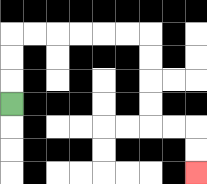{'start': '[0, 4]', 'end': '[8, 7]', 'path_directions': 'U,U,U,R,R,R,R,R,R,D,D,D,D,R,R,D,D', 'path_coordinates': '[[0, 4], [0, 3], [0, 2], [0, 1], [1, 1], [2, 1], [3, 1], [4, 1], [5, 1], [6, 1], [6, 2], [6, 3], [6, 4], [6, 5], [7, 5], [8, 5], [8, 6], [8, 7]]'}